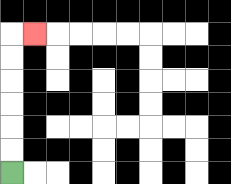{'start': '[0, 7]', 'end': '[1, 1]', 'path_directions': 'U,U,U,U,U,U,R', 'path_coordinates': '[[0, 7], [0, 6], [0, 5], [0, 4], [0, 3], [0, 2], [0, 1], [1, 1]]'}